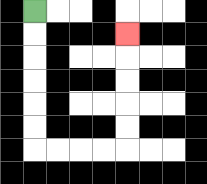{'start': '[1, 0]', 'end': '[5, 1]', 'path_directions': 'D,D,D,D,D,D,R,R,R,R,U,U,U,U,U', 'path_coordinates': '[[1, 0], [1, 1], [1, 2], [1, 3], [1, 4], [1, 5], [1, 6], [2, 6], [3, 6], [4, 6], [5, 6], [5, 5], [5, 4], [5, 3], [5, 2], [5, 1]]'}